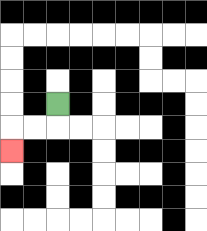{'start': '[2, 4]', 'end': '[0, 6]', 'path_directions': 'D,L,L,D', 'path_coordinates': '[[2, 4], [2, 5], [1, 5], [0, 5], [0, 6]]'}